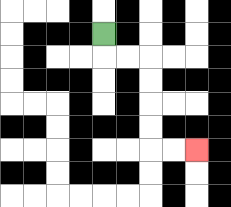{'start': '[4, 1]', 'end': '[8, 6]', 'path_directions': 'D,R,R,D,D,D,D,R,R', 'path_coordinates': '[[4, 1], [4, 2], [5, 2], [6, 2], [6, 3], [6, 4], [6, 5], [6, 6], [7, 6], [8, 6]]'}